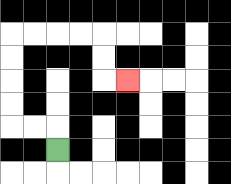{'start': '[2, 6]', 'end': '[5, 3]', 'path_directions': 'U,L,L,U,U,U,U,R,R,R,R,D,D,R', 'path_coordinates': '[[2, 6], [2, 5], [1, 5], [0, 5], [0, 4], [0, 3], [0, 2], [0, 1], [1, 1], [2, 1], [3, 1], [4, 1], [4, 2], [4, 3], [5, 3]]'}